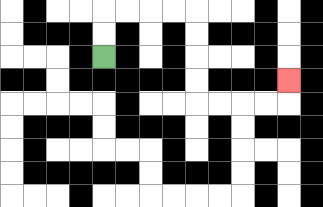{'start': '[4, 2]', 'end': '[12, 3]', 'path_directions': 'U,U,R,R,R,R,D,D,D,D,R,R,R,R,U', 'path_coordinates': '[[4, 2], [4, 1], [4, 0], [5, 0], [6, 0], [7, 0], [8, 0], [8, 1], [8, 2], [8, 3], [8, 4], [9, 4], [10, 4], [11, 4], [12, 4], [12, 3]]'}